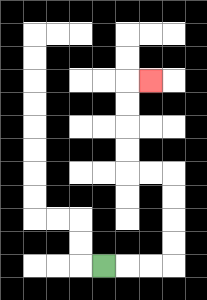{'start': '[4, 11]', 'end': '[6, 3]', 'path_directions': 'R,R,R,U,U,U,U,L,L,U,U,U,U,R', 'path_coordinates': '[[4, 11], [5, 11], [6, 11], [7, 11], [7, 10], [7, 9], [7, 8], [7, 7], [6, 7], [5, 7], [5, 6], [5, 5], [5, 4], [5, 3], [6, 3]]'}